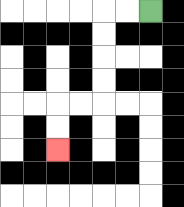{'start': '[6, 0]', 'end': '[2, 6]', 'path_directions': 'L,L,D,D,D,D,L,L,D,D', 'path_coordinates': '[[6, 0], [5, 0], [4, 0], [4, 1], [4, 2], [4, 3], [4, 4], [3, 4], [2, 4], [2, 5], [2, 6]]'}